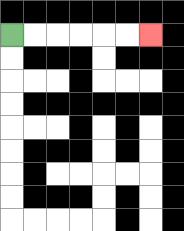{'start': '[0, 1]', 'end': '[6, 1]', 'path_directions': 'R,R,R,R,R,R', 'path_coordinates': '[[0, 1], [1, 1], [2, 1], [3, 1], [4, 1], [5, 1], [6, 1]]'}